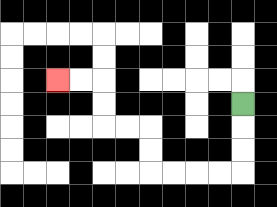{'start': '[10, 4]', 'end': '[2, 3]', 'path_directions': 'D,D,D,L,L,L,L,U,U,L,L,U,U,L,L', 'path_coordinates': '[[10, 4], [10, 5], [10, 6], [10, 7], [9, 7], [8, 7], [7, 7], [6, 7], [6, 6], [6, 5], [5, 5], [4, 5], [4, 4], [4, 3], [3, 3], [2, 3]]'}